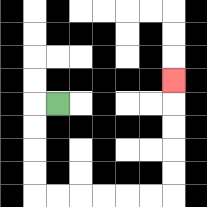{'start': '[2, 4]', 'end': '[7, 3]', 'path_directions': 'L,D,D,D,D,R,R,R,R,R,R,U,U,U,U,U', 'path_coordinates': '[[2, 4], [1, 4], [1, 5], [1, 6], [1, 7], [1, 8], [2, 8], [3, 8], [4, 8], [5, 8], [6, 8], [7, 8], [7, 7], [7, 6], [7, 5], [7, 4], [7, 3]]'}